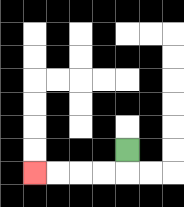{'start': '[5, 6]', 'end': '[1, 7]', 'path_directions': 'D,L,L,L,L', 'path_coordinates': '[[5, 6], [5, 7], [4, 7], [3, 7], [2, 7], [1, 7]]'}